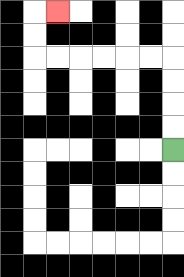{'start': '[7, 6]', 'end': '[2, 0]', 'path_directions': 'U,U,U,U,L,L,L,L,L,L,U,U,R', 'path_coordinates': '[[7, 6], [7, 5], [7, 4], [7, 3], [7, 2], [6, 2], [5, 2], [4, 2], [3, 2], [2, 2], [1, 2], [1, 1], [1, 0], [2, 0]]'}